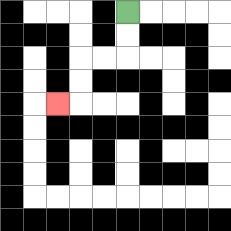{'start': '[5, 0]', 'end': '[2, 4]', 'path_directions': 'D,D,L,L,D,D,L', 'path_coordinates': '[[5, 0], [5, 1], [5, 2], [4, 2], [3, 2], [3, 3], [3, 4], [2, 4]]'}